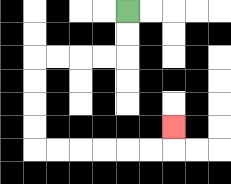{'start': '[5, 0]', 'end': '[7, 5]', 'path_directions': 'D,D,L,L,L,L,D,D,D,D,R,R,R,R,R,R,U', 'path_coordinates': '[[5, 0], [5, 1], [5, 2], [4, 2], [3, 2], [2, 2], [1, 2], [1, 3], [1, 4], [1, 5], [1, 6], [2, 6], [3, 6], [4, 6], [5, 6], [6, 6], [7, 6], [7, 5]]'}